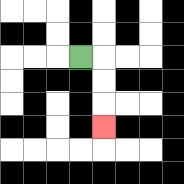{'start': '[3, 2]', 'end': '[4, 5]', 'path_directions': 'R,D,D,D', 'path_coordinates': '[[3, 2], [4, 2], [4, 3], [4, 4], [4, 5]]'}